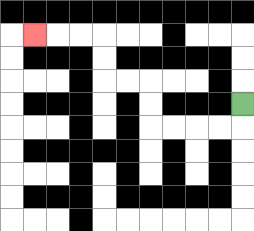{'start': '[10, 4]', 'end': '[1, 1]', 'path_directions': 'D,L,L,L,L,U,U,L,L,U,U,L,L,L', 'path_coordinates': '[[10, 4], [10, 5], [9, 5], [8, 5], [7, 5], [6, 5], [6, 4], [6, 3], [5, 3], [4, 3], [4, 2], [4, 1], [3, 1], [2, 1], [1, 1]]'}